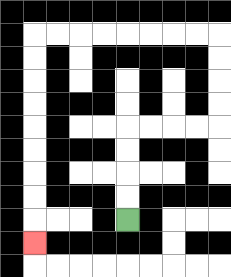{'start': '[5, 9]', 'end': '[1, 10]', 'path_directions': 'U,U,U,U,R,R,R,R,U,U,U,U,L,L,L,L,L,L,L,L,D,D,D,D,D,D,D,D,D', 'path_coordinates': '[[5, 9], [5, 8], [5, 7], [5, 6], [5, 5], [6, 5], [7, 5], [8, 5], [9, 5], [9, 4], [9, 3], [9, 2], [9, 1], [8, 1], [7, 1], [6, 1], [5, 1], [4, 1], [3, 1], [2, 1], [1, 1], [1, 2], [1, 3], [1, 4], [1, 5], [1, 6], [1, 7], [1, 8], [1, 9], [1, 10]]'}